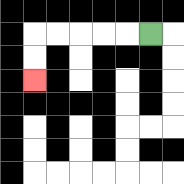{'start': '[6, 1]', 'end': '[1, 3]', 'path_directions': 'L,L,L,L,L,D,D', 'path_coordinates': '[[6, 1], [5, 1], [4, 1], [3, 1], [2, 1], [1, 1], [1, 2], [1, 3]]'}